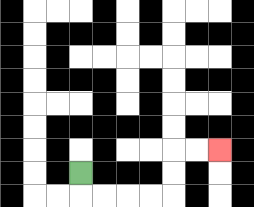{'start': '[3, 7]', 'end': '[9, 6]', 'path_directions': 'D,R,R,R,R,U,U,R,R', 'path_coordinates': '[[3, 7], [3, 8], [4, 8], [5, 8], [6, 8], [7, 8], [7, 7], [7, 6], [8, 6], [9, 6]]'}